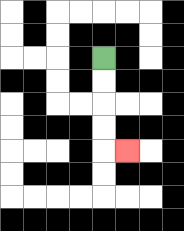{'start': '[4, 2]', 'end': '[5, 6]', 'path_directions': 'D,D,D,D,R', 'path_coordinates': '[[4, 2], [4, 3], [4, 4], [4, 5], [4, 6], [5, 6]]'}